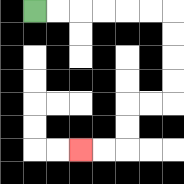{'start': '[1, 0]', 'end': '[3, 6]', 'path_directions': 'R,R,R,R,R,R,D,D,D,D,L,L,D,D,L,L', 'path_coordinates': '[[1, 0], [2, 0], [3, 0], [4, 0], [5, 0], [6, 0], [7, 0], [7, 1], [7, 2], [7, 3], [7, 4], [6, 4], [5, 4], [5, 5], [5, 6], [4, 6], [3, 6]]'}